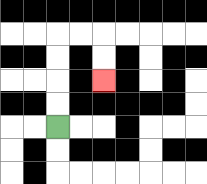{'start': '[2, 5]', 'end': '[4, 3]', 'path_directions': 'U,U,U,U,R,R,D,D', 'path_coordinates': '[[2, 5], [2, 4], [2, 3], [2, 2], [2, 1], [3, 1], [4, 1], [4, 2], [4, 3]]'}